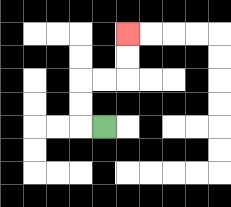{'start': '[4, 5]', 'end': '[5, 1]', 'path_directions': 'L,U,U,R,R,U,U', 'path_coordinates': '[[4, 5], [3, 5], [3, 4], [3, 3], [4, 3], [5, 3], [5, 2], [5, 1]]'}